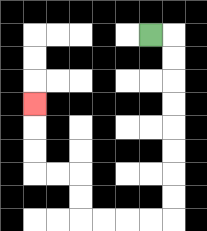{'start': '[6, 1]', 'end': '[1, 4]', 'path_directions': 'R,D,D,D,D,D,D,D,D,L,L,L,L,U,U,L,L,U,U,U', 'path_coordinates': '[[6, 1], [7, 1], [7, 2], [7, 3], [7, 4], [7, 5], [7, 6], [7, 7], [7, 8], [7, 9], [6, 9], [5, 9], [4, 9], [3, 9], [3, 8], [3, 7], [2, 7], [1, 7], [1, 6], [1, 5], [1, 4]]'}